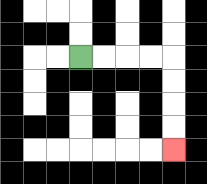{'start': '[3, 2]', 'end': '[7, 6]', 'path_directions': 'R,R,R,R,D,D,D,D', 'path_coordinates': '[[3, 2], [4, 2], [5, 2], [6, 2], [7, 2], [7, 3], [7, 4], [7, 5], [7, 6]]'}